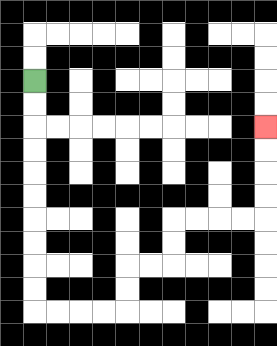{'start': '[1, 3]', 'end': '[11, 5]', 'path_directions': 'D,D,D,D,D,D,D,D,D,D,R,R,R,R,U,U,R,R,U,U,R,R,R,R,U,U,U,U', 'path_coordinates': '[[1, 3], [1, 4], [1, 5], [1, 6], [1, 7], [1, 8], [1, 9], [1, 10], [1, 11], [1, 12], [1, 13], [2, 13], [3, 13], [4, 13], [5, 13], [5, 12], [5, 11], [6, 11], [7, 11], [7, 10], [7, 9], [8, 9], [9, 9], [10, 9], [11, 9], [11, 8], [11, 7], [11, 6], [11, 5]]'}